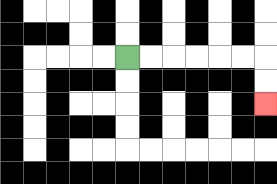{'start': '[5, 2]', 'end': '[11, 4]', 'path_directions': 'R,R,R,R,R,R,D,D', 'path_coordinates': '[[5, 2], [6, 2], [7, 2], [8, 2], [9, 2], [10, 2], [11, 2], [11, 3], [11, 4]]'}